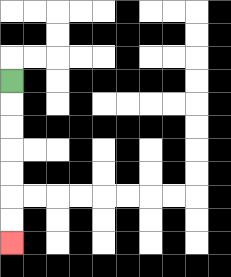{'start': '[0, 3]', 'end': '[0, 10]', 'path_directions': 'D,D,D,D,D,D,D', 'path_coordinates': '[[0, 3], [0, 4], [0, 5], [0, 6], [0, 7], [0, 8], [0, 9], [0, 10]]'}